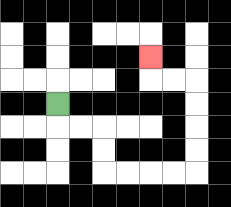{'start': '[2, 4]', 'end': '[6, 2]', 'path_directions': 'D,R,R,D,D,R,R,R,R,U,U,U,U,L,L,U', 'path_coordinates': '[[2, 4], [2, 5], [3, 5], [4, 5], [4, 6], [4, 7], [5, 7], [6, 7], [7, 7], [8, 7], [8, 6], [8, 5], [8, 4], [8, 3], [7, 3], [6, 3], [6, 2]]'}